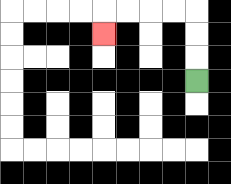{'start': '[8, 3]', 'end': '[4, 1]', 'path_directions': 'U,U,U,L,L,L,L,D', 'path_coordinates': '[[8, 3], [8, 2], [8, 1], [8, 0], [7, 0], [6, 0], [5, 0], [4, 0], [4, 1]]'}